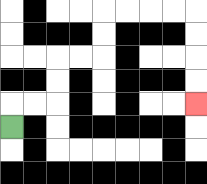{'start': '[0, 5]', 'end': '[8, 4]', 'path_directions': 'U,R,R,U,U,R,R,U,U,R,R,R,R,D,D,D,D', 'path_coordinates': '[[0, 5], [0, 4], [1, 4], [2, 4], [2, 3], [2, 2], [3, 2], [4, 2], [4, 1], [4, 0], [5, 0], [6, 0], [7, 0], [8, 0], [8, 1], [8, 2], [8, 3], [8, 4]]'}